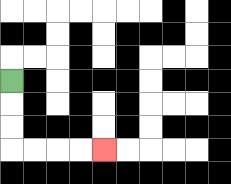{'start': '[0, 3]', 'end': '[4, 6]', 'path_directions': 'D,D,D,R,R,R,R', 'path_coordinates': '[[0, 3], [0, 4], [0, 5], [0, 6], [1, 6], [2, 6], [3, 6], [4, 6]]'}